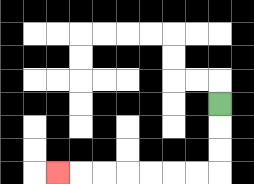{'start': '[9, 4]', 'end': '[2, 7]', 'path_directions': 'D,D,D,L,L,L,L,L,L,L', 'path_coordinates': '[[9, 4], [9, 5], [9, 6], [9, 7], [8, 7], [7, 7], [6, 7], [5, 7], [4, 7], [3, 7], [2, 7]]'}